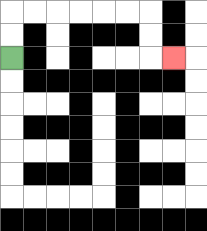{'start': '[0, 2]', 'end': '[7, 2]', 'path_directions': 'U,U,R,R,R,R,R,R,D,D,R', 'path_coordinates': '[[0, 2], [0, 1], [0, 0], [1, 0], [2, 0], [3, 0], [4, 0], [5, 0], [6, 0], [6, 1], [6, 2], [7, 2]]'}